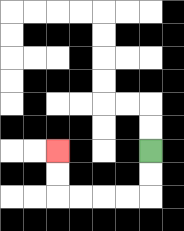{'start': '[6, 6]', 'end': '[2, 6]', 'path_directions': 'D,D,L,L,L,L,U,U', 'path_coordinates': '[[6, 6], [6, 7], [6, 8], [5, 8], [4, 8], [3, 8], [2, 8], [2, 7], [2, 6]]'}